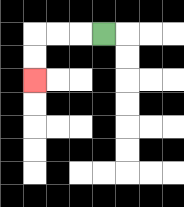{'start': '[4, 1]', 'end': '[1, 3]', 'path_directions': 'L,L,L,D,D', 'path_coordinates': '[[4, 1], [3, 1], [2, 1], [1, 1], [1, 2], [1, 3]]'}